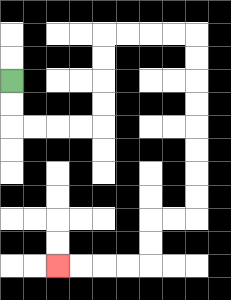{'start': '[0, 3]', 'end': '[2, 11]', 'path_directions': 'D,D,R,R,R,R,U,U,U,U,R,R,R,R,D,D,D,D,D,D,D,D,L,L,D,D,L,L,L,L', 'path_coordinates': '[[0, 3], [0, 4], [0, 5], [1, 5], [2, 5], [3, 5], [4, 5], [4, 4], [4, 3], [4, 2], [4, 1], [5, 1], [6, 1], [7, 1], [8, 1], [8, 2], [8, 3], [8, 4], [8, 5], [8, 6], [8, 7], [8, 8], [8, 9], [7, 9], [6, 9], [6, 10], [6, 11], [5, 11], [4, 11], [3, 11], [2, 11]]'}